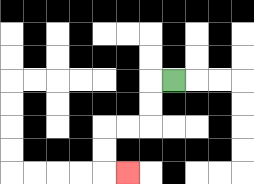{'start': '[7, 3]', 'end': '[5, 7]', 'path_directions': 'L,D,D,L,L,D,D,R', 'path_coordinates': '[[7, 3], [6, 3], [6, 4], [6, 5], [5, 5], [4, 5], [4, 6], [4, 7], [5, 7]]'}